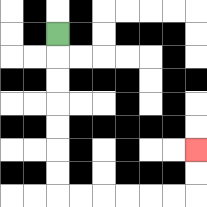{'start': '[2, 1]', 'end': '[8, 6]', 'path_directions': 'D,D,D,D,D,D,D,R,R,R,R,R,R,U,U', 'path_coordinates': '[[2, 1], [2, 2], [2, 3], [2, 4], [2, 5], [2, 6], [2, 7], [2, 8], [3, 8], [4, 8], [5, 8], [6, 8], [7, 8], [8, 8], [8, 7], [8, 6]]'}